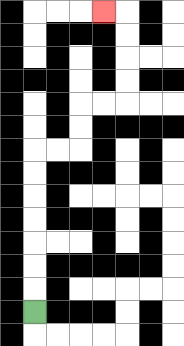{'start': '[1, 13]', 'end': '[4, 0]', 'path_directions': 'U,U,U,U,U,U,U,R,R,U,U,R,R,U,U,U,U,L', 'path_coordinates': '[[1, 13], [1, 12], [1, 11], [1, 10], [1, 9], [1, 8], [1, 7], [1, 6], [2, 6], [3, 6], [3, 5], [3, 4], [4, 4], [5, 4], [5, 3], [5, 2], [5, 1], [5, 0], [4, 0]]'}